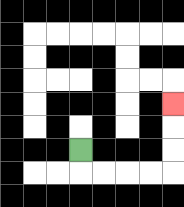{'start': '[3, 6]', 'end': '[7, 4]', 'path_directions': 'D,R,R,R,R,U,U,U', 'path_coordinates': '[[3, 6], [3, 7], [4, 7], [5, 7], [6, 7], [7, 7], [7, 6], [7, 5], [7, 4]]'}